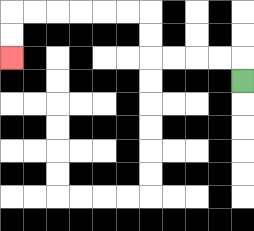{'start': '[10, 3]', 'end': '[0, 2]', 'path_directions': 'U,L,L,L,L,U,U,L,L,L,L,L,L,D,D', 'path_coordinates': '[[10, 3], [10, 2], [9, 2], [8, 2], [7, 2], [6, 2], [6, 1], [6, 0], [5, 0], [4, 0], [3, 0], [2, 0], [1, 0], [0, 0], [0, 1], [0, 2]]'}